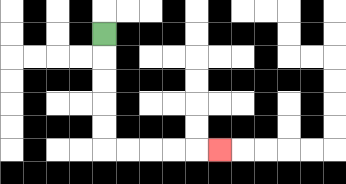{'start': '[4, 1]', 'end': '[9, 6]', 'path_directions': 'D,D,D,D,D,R,R,R,R,R', 'path_coordinates': '[[4, 1], [4, 2], [4, 3], [4, 4], [4, 5], [4, 6], [5, 6], [6, 6], [7, 6], [8, 6], [9, 6]]'}